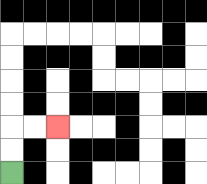{'start': '[0, 7]', 'end': '[2, 5]', 'path_directions': 'U,U,R,R', 'path_coordinates': '[[0, 7], [0, 6], [0, 5], [1, 5], [2, 5]]'}